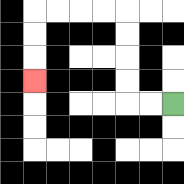{'start': '[7, 4]', 'end': '[1, 3]', 'path_directions': 'L,L,U,U,U,U,L,L,L,L,D,D,D', 'path_coordinates': '[[7, 4], [6, 4], [5, 4], [5, 3], [5, 2], [5, 1], [5, 0], [4, 0], [3, 0], [2, 0], [1, 0], [1, 1], [1, 2], [1, 3]]'}